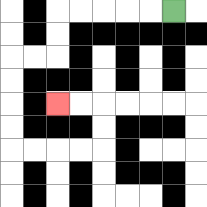{'start': '[7, 0]', 'end': '[2, 4]', 'path_directions': 'L,L,L,L,L,D,D,L,L,D,D,D,D,R,R,R,R,U,U,L,L', 'path_coordinates': '[[7, 0], [6, 0], [5, 0], [4, 0], [3, 0], [2, 0], [2, 1], [2, 2], [1, 2], [0, 2], [0, 3], [0, 4], [0, 5], [0, 6], [1, 6], [2, 6], [3, 6], [4, 6], [4, 5], [4, 4], [3, 4], [2, 4]]'}